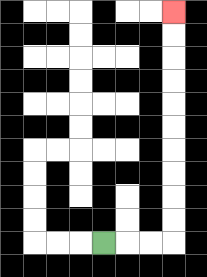{'start': '[4, 10]', 'end': '[7, 0]', 'path_directions': 'R,R,R,U,U,U,U,U,U,U,U,U,U', 'path_coordinates': '[[4, 10], [5, 10], [6, 10], [7, 10], [7, 9], [7, 8], [7, 7], [7, 6], [7, 5], [7, 4], [7, 3], [7, 2], [7, 1], [7, 0]]'}